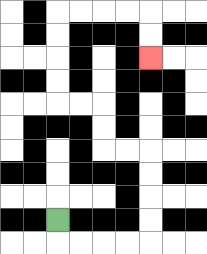{'start': '[2, 9]', 'end': '[6, 2]', 'path_directions': 'D,R,R,R,R,U,U,U,U,L,L,U,U,L,L,U,U,U,U,R,R,R,R,D,D', 'path_coordinates': '[[2, 9], [2, 10], [3, 10], [4, 10], [5, 10], [6, 10], [6, 9], [6, 8], [6, 7], [6, 6], [5, 6], [4, 6], [4, 5], [4, 4], [3, 4], [2, 4], [2, 3], [2, 2], [2, 1], [2, 0], [3, 0], [4, 0], [5, 0], [6, 0], [6, 1], [6, 2]]'}